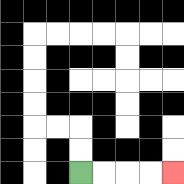{'start': '[3, 7]', 'end': '[7, 7]', 'path_directions': 'R,R,R,R', 'path_coordinates': '[[3, 7], [4, 7], [5, 7], [6, 7], [7, 7]]'}